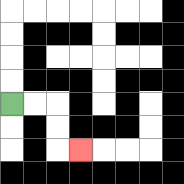{'start': '[0, 4]', 'end': '[3, 6]', 'path_directions': 'R,R,D,D,R', 'path_coordinates': '[[0, 4], [1, 4], [2, 4], [2, 5], [2, 6], [3, 6]]'}